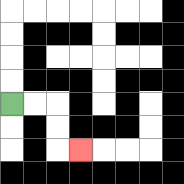{'start': '[0, 4]', 'end': '[3, 6]', 'path_directions': 'R,R,D,D,R', 'path_coordinates': '[[0, 4], [1, 4], [2, 4], [2, 5], [2, 6], [3, 6]]'}